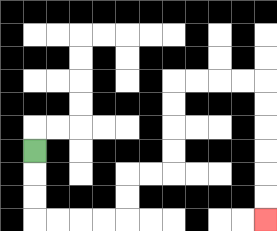{'start': '[1, 6]', 'end': '[11, 9]', 'path_directions': 'D,D,D,R,R,R,R,U,U,R,R,U,U,U,U,R,R,R,R,D,D,D,D,D,D', 'path_coordinates': '[[1, 6], [1, 7], [1, 8], [1, 9], [2, 9], [3, 9], [4, 9], [5, 9], [5, 8], [5, 7], [6, 7], [7, 7], [7, 6], [7, 5], [7, 4], [7, 3], [8, 3], [9, 3], [10, 3], [11, 3], [11, 4], [11, 5], [11, 6], [11, 7], [11, 8], [11, 9]]'}